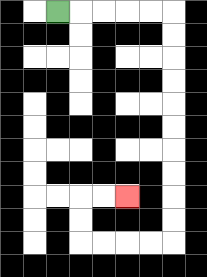{'start': '[2, 0]', 'end': '[5, 8]', 'path_directions': 'R,R,R,R,R,D,D,D,D,D,D,D,D,D,D,L,L,L,L,U,U,R,R', 'path_coordinates': '[[2, 0], [3, 0], [4, 0], [5, 0], [6, 0], [7, 0], [7, 1], [7, 2], [7, 3], [7, 4], [7, 5], [7, 6], [7, 7], [7, 8], [7, 9], [7, 10], [6, 10], [5, 10], [4, 10], [3, 10], [3, 9], [3, 8], [4, 8], [5, 8]]'}